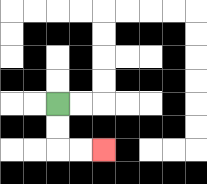{'start': '[2, 4]', 'end': '[4, 6]', 'path_directions': 'D,D,R,R', 'path_coordinates': '[[2, 4], [2, 5], [2, 6], [3, 6], [4, 6]]'}